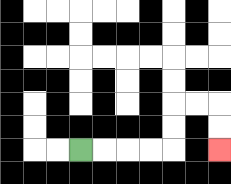{'start': '[3, 6]', 'end': '[9, 6]', 'path_directions': 'R,R,R,R,U,U,R,R,D,D', 'path_coordinates': '[[3, 6], [4, 6], [5, 6], [6, 6], [7, 6], [7, 5], [7, 4], [8, 4], [9, 4], [9, 5], [9, 6]]'}